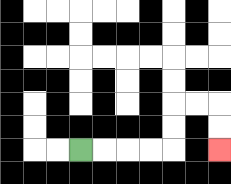{'start': '[3, 6]', 'end': '[9, 6]', 'path_directions': 'R,R,R,R,U,U,R,R,D,D', 'path_coordinates': '[[3, 6], [4, 6], [5, 6], [6, 6], [7, 6], [7, 5], [7, 4], [8, 4], [9, 4], [9, 5], [9, 6]]'}